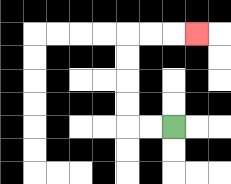{'start': '[7, 5]', 'end': '[8, 1]', 'path_directions': 'L,L,U,U,U,U,R,R,R', 'path_coordinates': '[[7, 5], [6, 5], [5, 5], [5, 4], [5, 3], [5, 2], [5, 1], [6, 1], [7, 1], [8, 1]]'}